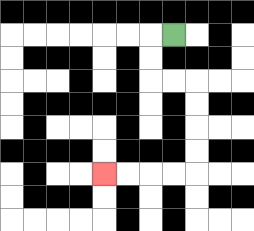{'start': '[7, 1]', 'end': '[4, 7]', 'path_directions': 'L,D,D,R,R,D,D,D,D,L,L,L,L', 'path_coordinates': '[[7, 1], [6, 1], [6, 2], [6, 3], [7, 3], [8, 3], [8, 4], [8, 5], [8, 6], [8, 7], [7, 7], [6, 7], [5, 7], [4, 7]]'}